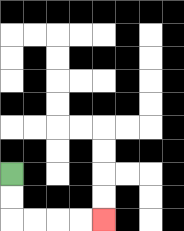{'start': '[0, 7]', 'end': '[4, 9]', 'path_directions': 'D,D,R,R,R,R', 'path_coordinates': '[[0, 7], [0, 8], [0, 9], [1, 9], [2, 9], [3, 9], [4, 9]]'}